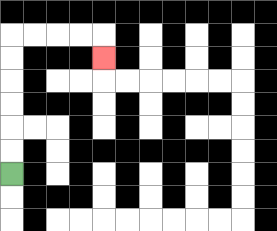{'start': '[0, 7]', 'end': '[4, 2]', 'path_directions': 'U,U,U,U,U,U,R,R,R,R,D', 'path_coordinates': '[[0, 7], [0, 6], [0, 5], [0, 4], [0, 3], [0, 2], [0, 1], [1, 1], [2, 1], [3, 1], [4, 1], [4, 2]]'}